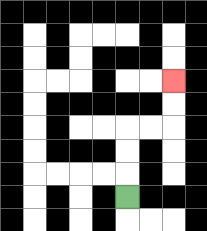{'start': '[5, 8]', 'end': '[7, 3]', 'path_directions': 'U,U,U,R,R,U,U', 'path_coordinates': '[[5, 8], [5, 7], [5, 6], [5, 5], [6, 5], [7, 5], [7, 4], [7, 3]]'}